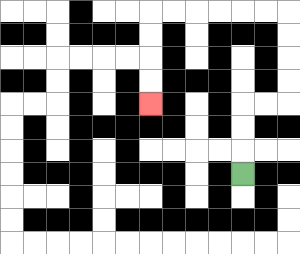{'start': '[10, 7]', 'end': '[6, 4]', 'path_directions': 'U,U,U,R,R,U,U,U,U,L,L,L,L,L,L,D,D,D,D', 'path_coordinates': '[[10, 7], [10, 6], [10, 5], [10, 4], [11, 4], [12, 4], [12, 3], [12, 2], [12, 1], [12, 0], [11, 0], [10, 0], [9, 0], [8, 0], [7, 0], [6, 0], [6, 1], [6, 2], [6, 3], [6, 4]]'}